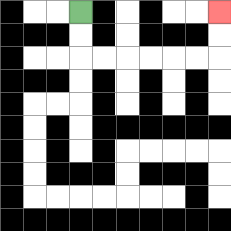{'start': '[3, 0]', 'end': '[9, 0]', 'path_directions': 'D,D,R,R,R,R,R,R,U,U', 'path_coordinates': '[[3, 0], [3, 1], [3, 2], [4, 2], [5, 2], [6, 2], [7, 2], [8, 2], [9, 2], [9, 1], [9, 0]]'}